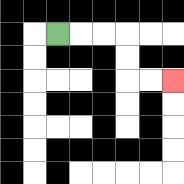{'start': '[2, 1]', 'end': '[7, 3]', 'path_directions': 'R,R,R,D,D,R,R', 'path_coordinates': '[[2, 1], [3, 1], [4, 1], [5, 1], [5, 2], [5, 3], [6, 3], [7, 3]]'}